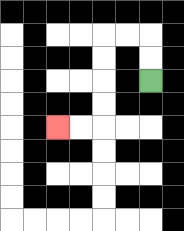{'start': '[6, 3]', 'end': '[2, 5]', 'path_directions': 'U,U,L,L,D,D,D,D,L,L', 'path_coordinates': '[[6, 3], [6, 2], [6, 1], [5, 1], [4, 1], [4, 2], [4, 3], [4, 4], [4, 5], [3, 5], [2, 5]]'}